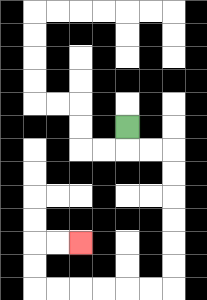{'start': '[5, 5]', 'end': '[3, 10]', 'path_directions': 'D,R,R,D,D,D,D,D,D,L,L,L,L,L,L,U,U,R,R', 'path_coordinates': '[[5, 5], [5, 6], [6, 6], [7, 6], [7, 7], [7, 8], [7, 9], [7, 10], [7, 11], [7, 12], [6, 12], [5, 12], [4, 12], [3, 12], [2, 12], [1, 12], [1, 11], [1, 10], [2, 10], [3, 10]]'}